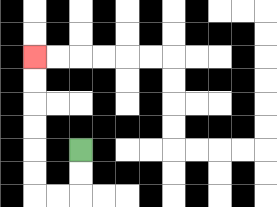{'start': '[3, 6]', 'end': '[1, 2]', 'path_directions': 'D,D,L,L,U,U,U,U,U,U', 'path_coordinates': '[[3, 6], [3, 7], [3, 8], [2, 8], [1, 8], [1, 7], [1, 6], [1, 5], [1, 4], [1, 3], [1, 2]]'}